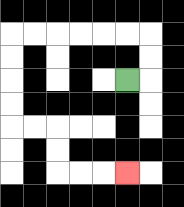{'start': '[5, 3]', 'end': '[5, 7]', 'path_directions': 'R,U,U,L,L,L,L,L,L,D,D,D,D,R,R,D,D,R,R,R', 'path_coordinates': '[[5, 3], [6, 3], [6, 2], [6, 1], [5, 1], [4, 1], [3, 1], [2, 1], [1, 1], [0, 1], [0, 2], [0, 3], [0, 4], [0, 5], [1, 5], [2, 5], [2, 6], [2, 7], [3, 7], [4, 7], [5, 7]]'}